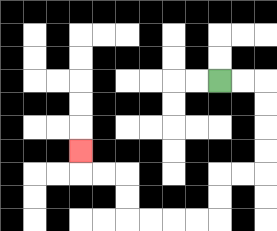{'start': '[9, 3]', 'end': '[3, 6]', 'path_directions': 'R,R,D,D,D,D,L,L,D,D,L,L,L,L,U,U,L,L,U', 'path_coordinates': '[[9, 3], [10, 3], [11, 3], [11, 4], [11, 5], [11, 6], [11, 7], [10, 7], [9, 7], [9, 8], [9, 9], [8, 9], [7, 9], [6, 9], [5, 9], [5, 8], [5, 7], [4, 7], [3, 7], [3, 6]]'}